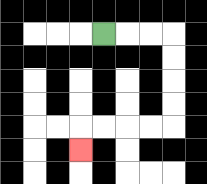{'start': '[4, 1]', 'end': '[3, 6]', 'path_directions': 'R,R,R,D,D,D,D,L,L,L,L,D', 'path_coordinates': '[[4, 1], [5, 1], [6, 1], [7, 1], [7, 2], [7, 3], [7, 4], [7, 5], [6, 5], [5, 5], [4, 5], [3, 5], [3, 6]]'}